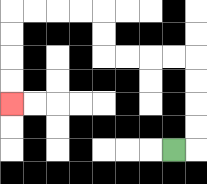{'start': '[7, 6]', 'end': '[0, 4]', 'path_directions': 'R,U,U,U,U,L,L,L,L,U,U,L,L,L,L,D,D,D,D', 'path_coordinates': '[[7, 6], [8, 6], [8, 5], [8, 4], [8, 3], [8, 2], [7, 2], [6, 2], [5, 2], [4, 2], [4, 1], [4, 0], [3, 0], [2, 0], [1, 0], [0, 0], [0, 1], [0, 2], [0, 3], [0, 4]]'}